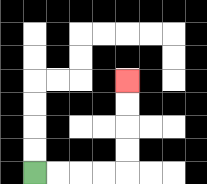{'start': '[1, 7]', 'end': '[5, 3]', 'path_directions': 'R,R,R,R,U,U,U,U', 'path_coordinates': '[[1, 7], [2, 7], [3, 7], [4, 7], [5, 7], [5, 6], [5, 5], [5, 4], [5, 3]]'}